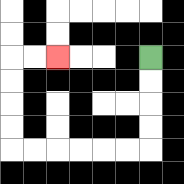{'start': '[6, 2]', 'end': '[2, 2]', 'path_directions': 'D,D,D,D,L,L,L,L,L,L,U,U,U,U,R,R', 'path_coordinates': '[[6, 2], [6, 3], [6, 4], [6, 5], [6, 6], [5, 6], [4, 6], [3, 6], [2, 6], [1, 6], [0, 6], [0, 5], [0, 4], [0, 3], [0, 2], [1, 2], [2, 2]]'}